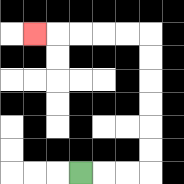{'start': '[3, 7]', 'end': '[1, 1]', 'path_directions': 'R,R,R,U,U,U,U,U,U,L,L,L,L,L', 'path_coordinates': '[[3, 7], [4, 7], [5, 7], [6, 7], [6, 6], [6, 5], [6, 4], [6, 3], [6, 2], [6, 1], [5, 1], [4, 1], [3, 1], [2, 1], [1, 1]]'}